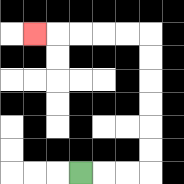{'start': '[3, 7]', 'end': '[1, 1]', 'path_directions': 'R,R,R,U,U,U,U,U,U,L,L,L,L,L', 'path_coordinates': '[[3, 7], [4, 7], [5, 7], [6, 7], [6, 6], [6, 5], [6, 4], [6, 3], [6, 2], [6, 1], [5, 1], [4, 1], [3, 1], [2, 1], [1, 1]]'}